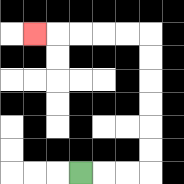{'start': '[3, 7]', 'end': '[1, 1]', 'path_directions': 'R,R,R,U,U,U,U,U,U,L,L,L,L,L', 'path_coordinates': '[[3, 7], [4, 7], [5, 7], [6, 7], [6, 6], [6, 5], [6, 4], [6, 3], [6, 2], [6, 1], [5, 1], [4, 1], [3, 1], [2, 1], [1, 1]]'}